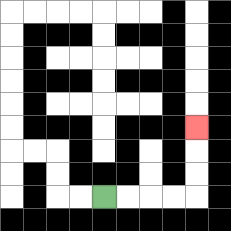{'start': '[4, 8]', 'end': '[8, 5]', 'path_directions': 'R,R,R,R,U,U,U', 'path_coordinates': '[[4, 8], [5, 8], [6, 8], [7, 8], [8, 8], [8, 7], [8, 6], [8, 5]]'}